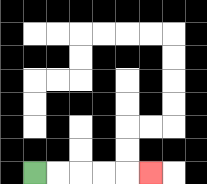{'start': '[1, 7]', 'end': '[6, 7]', 'path_directions': 'R,R,R,R,R', 'path_coordinates': '[[1, 7], [2, 7], [3, 7], [4, 7], [5, 7], [6, 7]]'}